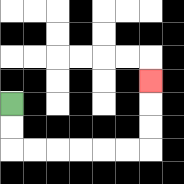{'start': '[0, 4]', 'end': '[6, 3]', 'path_directions': 'D,D,R,R,R,R,R,R,U,U,U', 'path_coordinates': '[[0, 4], [0, 5], [0, 6], [1, 6], [2, 6], [3, 6], [4, 6], [5, 6], [6, 6], [6, 5], [6, 4], [6, 3]]'}